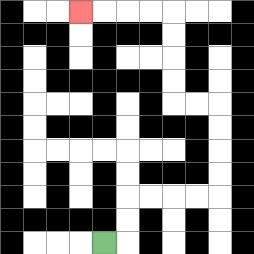{'start': '[4, 10]', 'end': '[3, 0]', 'path_directions': 'R,U,U,R,R,R,R,U,U,U,U,L,L,U,U,U,U,L,L,L,L', 'path_coordinates': '[[4, 10], [5, 10], [5, 9], [5, 8], [6, 8], [7, 8], [8, 8], [9, 8], [9, 7], [9, 6], [9, 5], [9, 4], [8, 4], [7, 4], [7, 3], [7, 2], [7, 1], [7, 0], [6, 0], [5, 0], [4, 0], [3, 0]]'}